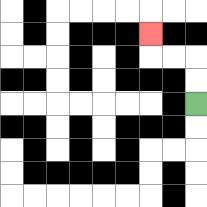{'start': '[8, 4]', 'end': '[6, 1]', 'path_directions': 'U,U,L,L,U', 'path_coordinates': '[[8, 4], [8, 3], [8, 2], [7, 2], [6, 2], [6, 1]]'}